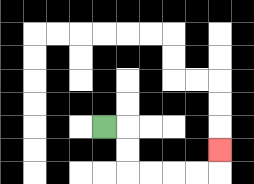{'start': '[4, 5]', 'end': '[9, 6]', 'path_directions': 'R,D,D,R,R,R,R,U', 'path_coordinates': '[[4, 5], [5, 5], [5, 6], [5, 7], [6, 7], [7, 7], [8, 7], [9, 7], [9, 6]]'}